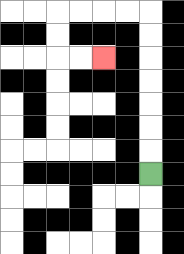{'start': '[6, 7]', 'end': '[4, 2]', 'path_directions': 'U,U,U,U,U,U,U,L,L,L,L,D,D,R,R', 'path_coordinates': '[[6, 7], [6, 6], [6, 5], [6, 4], [6, 3], [6, 2], [6, 1], [6, 0], [5, 0], [4, 0], [3, 0], [2, 0], [2, 1], [2, 2], [3, 2], [4, 2]]'}